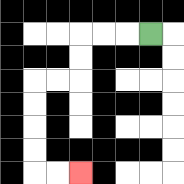{'start': '[6, 1]', 'end': '[3, 7]', 'path_directions': 'L,L,L,D,D,L,L,D,D,D,D,R,R', 'path_coordinates': '[[6, 1], [5, 1], [4, 1], [3, 1], [3, 2], [3, 3], [2, 3], [1, 3], [1, 4], [1, 5], [1, 6], [1, 7], [2, 7], [3, 7]]'}